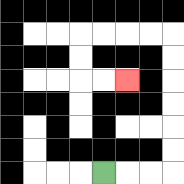{'start': '[4, 7]', 'end': '[5, 3]', 'path_directions': 'R,R,R,U,U,U,U,U,U,L,L,L,L,D,D,R,R', 'path_coordinates': '[[4, 7], [5, 7], [6, 7], [7, 7], [7, 6], [7, 5], [7, 4], [7, 3], [7, 2], [7, 1], [6, 1], [5, 1], [4, 1], [3, 1], [3, 2], [3, 3], [4, 3], [5, 3]]'}